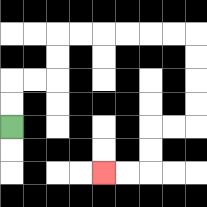{'start': '[0, 5]', 'end': '[4, 7]', 'path_directions': 'U,U,R,R,U,U,R,R,R,R,R,R,D,D,D,D,L,L,D,D,L,L', 'path_coordinates': '[[0, 5], [0, 4], [0, 3], [1, 3], [2, 3], [2, 2], [2, 1], [3, 1], [4, 1], [5, 1], [6, 1], [7, 1], [8, 1], [8, 2], [8, 3], [8, 4], [8, 5], [7, 5], [6, 5], [6, 6], [6, 7], [5, 7], [4, 7]]'}